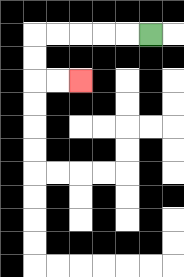{'start': '[6, 1]', 'end': '[3, 3]', 'path_directions': 'L,L,L,L,L,D,D,R,R', 'path_coordinates': '[[6, 1], [5, 1], [4, 1], [3, 1], [2, 1], [1, 1], [1, 2], [1, 3], [2, 3], [3, 3]]'}